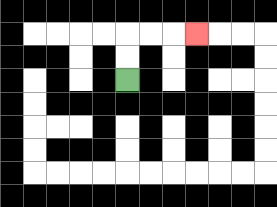{'start': '[5, 3]', 'end': '[8, 1]', 'path_directions': 'U,U,R,R,R', 'path_coordinates': '[[5, 3], [5, 2], [5, 1], [6, 1], [7, 1], [8, 1]]'}